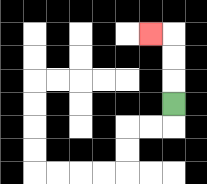{'start': '[7, 4]', 'end': '[6, 1]', 'path_directions': 'U,U,U,L', 'path_coordinates': '[[7, 4], [7, 3], [7, 2], [7, 1], [6, 1]]'}